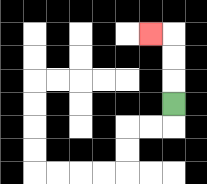{'start': '[7, 4]', 'end': '[6, 1]', 'path_directions': 'U,U,U,L', 'path_coordinates': '[[7, 4], [7, 3], [7, 2], [7, 1], [6, 1]]'}